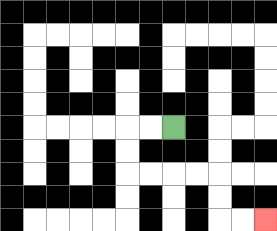{'start': '[7, 5]', 'end': '[11, 9]', 'path_directions': 'L,L,D,D,R,R,R,R,D,D,R,R', 'path_coordinates': '[[7, 5], [6, 5], [5, 5], [5, 6], [5, 7], [6, 7], [7, 7], [8, 7], [9, 7], [9, 8], [9, 9], [10, 9], [11, 9]]'}